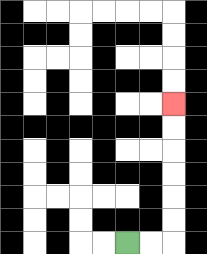{'start': '[5, 10]', 'end': '[7, 4]', 'path_directions': 'R,R,U,U,U,U,U,U', 'path_coordinates': '[[5, 10], [6, 10], [7, 10], [7, 9], [7, 8], [7, 7], [7, 6], [7, 5], [7, 4]]'}